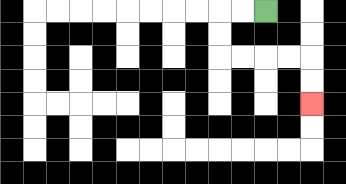{'start': '[11, 0]', 'end': '[13, 4]', 'path_directions': 'L,L,D,D,R,R,R,R,D,D', 'path_coordinates': '[[11, 0], [10, 0], [9, 0], [9, 1], [9, 2], [10, 2], [11, 2], [12, 2], [13, 2], [13, 3], [13, 4]]'}